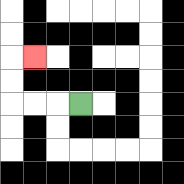{'start': '[3, 4]', 'end': '[1, 2]', 'path_directions': 'L,L,L,U,U,R', 'path_coordinates': '[[3, 4], [2, 4], [1, 4], [0, 4], [0, 3], [0, 2], [1, 2]]'}